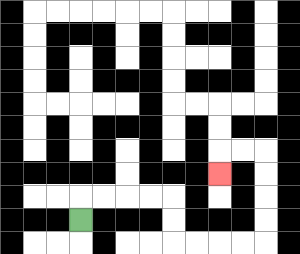{'start': '[3, 9]', 'end': '[9, 7]', 'path_directions': 'U,R,R,R,R,D,D,R,R,R,R,U,U,U,U,L,L,D', 'path_coordinates': '[[3, 9], [3, 8], [4, 8], [5, 8], [6, 8], [7, 8], [7, 9], [7, 10], [8, 10], [9, 10], [10, 10], [11, 10], [11, 9], [11, 8], [11, 7], [11, 6], [10, 6], [9, 6], [9, 7]]'}